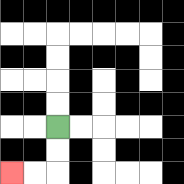{'start': '[2, 5]', 'end': '[0, 7]', 'path_directions': 'D,D,L,L', 'path_coordinates': '[[2, 5], [2, 6], [2, 7], [1, 7], [0, 7]]'}